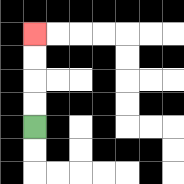{'start': '[1, 5]', 'end': '[1, 1]', 'path_directions': 'U,U,U,U', 'path_coordinates': '[[1, 5], [1, 4], [1, 3], [1, 2], [1, 1]]'}